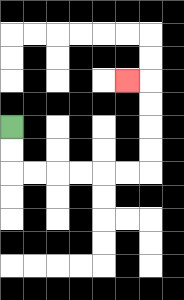{'start': '[0, 5]', 'end': '[5, 3]', 'path_directions': 'D,D,R,R,R,R,R,R,U,U,U,U,L', 'path_coordinates': '[[0, 5], [0, 6], [0, 7], [1, 7], [2, 7], [3, 7], [4, 7], [5, 7], [6, 7], [6, 6], [6, 5], [6, 4], [6, 3], [5, 3]]'}